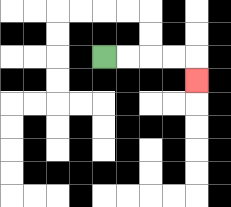{'start': '[4, 2]', 'end': '[8, 3]', 'path_directions': 'R,R,R,R,D', 'path_coordinates': '[[4, 2], [5, 2], [6, 2], [7, 2], [8, 2], [8, 3]]'}